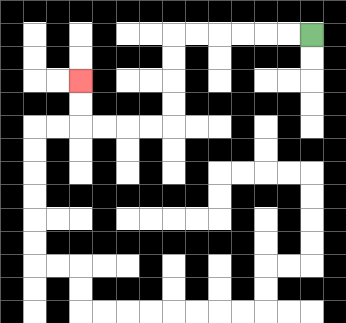{'start': '[13, 1]', 'end': '[3, 3]', 'path_directions': 'L,L,L,L,L,L,D,D,D,D,L,L,L,L,U,U', 'path_coordinates': '[[13, 1], [12, 1], [11, 1], [10, 1], [9, 1], [8, 1], [7, 1], [7, 2], [7, 3], [7, 4], [7, 5], [6, 5], [5, 5], [4, 5], [3, 5], [3, 4], [3, 3]]'}